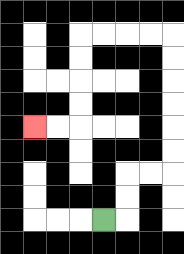{'start': '[4, 9]', 'end': '[1, 5]', 'path_directions': 'R,U,U,R,R,U,U,U,U,U,U,L,L,L,L,D,D,D,D,L,L', 'path_coordinates': '[[4, 9], [5, 9], [5, 8], [5, 7], [6, 7], [7, 7], [7, 6], [7, 5], [7, 4], [7, 3], [7, 2], [7, 1], [6, 1], [5, 1], [4, 1], [3, 1], [3, 2], [3, 3], [3, 4], [3, 5], [2, 5], [1, 5]]'}